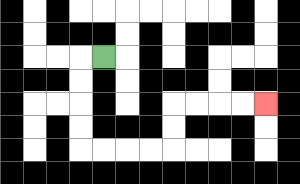{'start': '[4, 2]', 'end': '[11, 4]', 'path_directions': 'L,D,D,D,D,R,R,R,R,U,U,R,R,R,R', 'path_coordinates': '[[4, 2], [3, 2], [3, 3], [3, 4], [3, 5], [3, 6], [4, 6], [5, 6], [6, 6], [7, 6], [7, 5], [7, 4], [8, 4], [9, 4], [10, 4], [11, 4]]'}